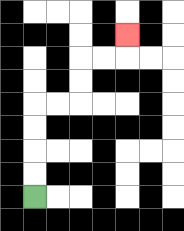{'start': '[1, 8]', 'end': '[5, 1]', 'path_directions': 'U,U,U,U,R,R,U,U,R,R,U', 'path_coordinates': '[[1, 8], [1, 7], [1, 6], [1, 5], [1, 4], [2, 4], [3, 4], [3, 3], [3, 2], [4, 2], [5, 2], [5, 1]]'}